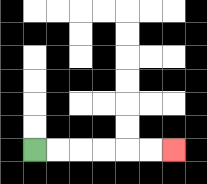{'start': '[1, 6]', 'end': '[7, 6]', 'path_directions': 'R,R,R,R,R,R', 'path_coordinates': '[[1, 6], [2, 6], [3, 6], [4, 6], [5, 6], [6, 6], [7, 6]]'}